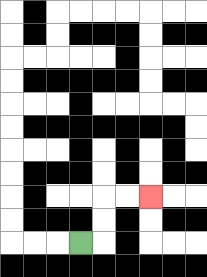{'start': '[3, 10]', 'end': '[6, 8]', 'path_directions': 'R,U,U,R,R', 'path_coordinates': '[[3, 10], [4, 10], [4, 9], [4, 8], [5, 8], [6, 8]]'}